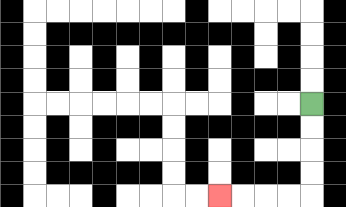{'start': '[13, 4]', 'end': '[9, 8]', 'path_directions': 'D,D,D,D,L,L,L,L', 'path_coordinates': '[[13, 4], [13, 5], [13, 6], [13, 7], [13, 8], [12, 8], [11, 8], [10, 8], [9, 8]]'}